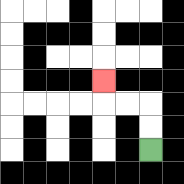{'start': '[6, 6]', 'end': '[4, 3]', 'path_directions': 'U,U,L,L,U', 'path_coordinates': '[[6, 6], [6, 5], [6, 4], [5, 4], [4, 4], [4, 3]]'}